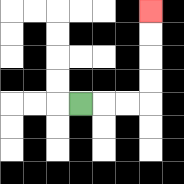{'start': '[3, 4]', 'end': '[6, 0]', 'path_directions': 'R,R,R,U,U,U,U', 'path_coordinates': '[[3, 4], [4, 4], [5, 4], [6, 4], [6, 3], [6, 2], [6, 1], [6, 0]]'}